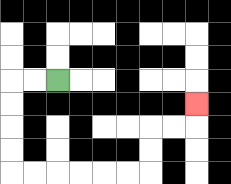{'start': '[2, 3]', 'end': '[8, 4]', 'path_directions': 'L,L,D,D,D,D,R,R,R,R,R,R,U,U,R,R,U', 'path_coordinates': '[[2, 3], [1, 3], [0, 3], [0, 4], [0, 5], [0, 6], [0, 7], [1, 7], [2, 7], [3, 7], [4, 7], [5, 7], [6, 7], [6, 6], [6, 5], [7, 5], [8, 5], [8, 4]]'}